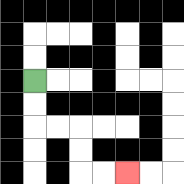{'start': '[1, 3]', 'end': '[5, 7]', 'path_directions': 'D,D,R,R,D,D,R,R', 'path_coordinates': '[[1, 3], [1, 4], [1, 5], [2, 5], [3, 5], [3, 6], [3, 7], [4, 7], [5, 7]]'}